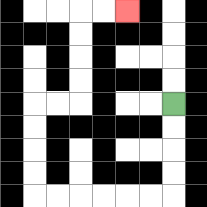{'start': '[7, 4]', 'end': '[5, 0]', 'path_directions': 'D,D,D,D,L,L,L,L,L,L,U,U,U,U,R,R,U,U,U,U,R,R', 'path_coordinates': '[[7, 4], [7, 5], [7, 6], [7, 7], [7, 8], [6, 8], [5, 8], [4, 8], [3, 8], [2, 8], [1, 8], [1, 7], [1, 6], [1, 5], [1, 4], [2, 4], [3, 4], [3, 3], [3, 2], [3, 1], [3, 0], [4, 0], [5, 0]]'}